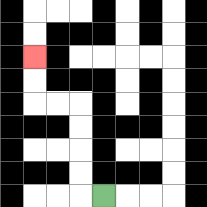{'start': '[4, 8]', 'end': '[1, 2]', 'path_directions': 'L,U,U,U,U,L,L,U,U', 'path_coordinates': '[[4, 8], [3, 8], [3, 7], [3, 6], [3, 5], [3, 4], [2, 4], [1, 4], [1, 3], [1, 2]]'}